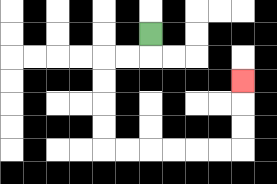{'start': '[6, 1]', 'end': '[10, 3]', 'path_directions': 'D,L,L,D,D,D,D,R,R,R,R,R,R,U,U,U', 'path_coordinates': '[[6, 1], [6, 2], [5, 2], [4, 2], [4, 3], [4, 4], [4, 5], [4, 6], [5, 6], [6, 6], [7, 6], [8, 6], [9, 6], [10, 6], [10, 5], [10, 4], [10, 3]]'}